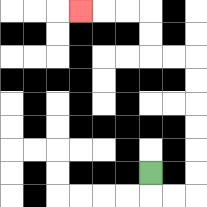{'start': '[6, 7]', 'end': '[3, 0]', 'path_directions': 'D,R,R,U,U,U,U,U,U,L,L,U,U,L,L,L', 'path_coordinates': '[[6, 7], [6, 8], [7, 8], [8, 8], [8, 7], [8, 6], [8, 5], [8, 4], [8, 3], [8, 2], [7, 2], [6, 2], [6, 1], [6, 0], [5, 0], [4, 0], [3, 0]]'}